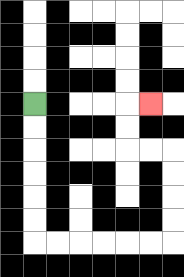{'start': '[1, 4]', 'end': '[6, 4]', 'path_directions': 'D,D,D,D,D,D,R,R,R,R,R,R,U,U,U,U,L,L,U,U,R', 'path_coordinates': '[[1, 4], [1, 5], [1, 6], [1, 7], [1, 8], [1, 9], [1, 10], [2, 10], [3, 10], [4, 10], [5, 10], [6, 10], [7, 10], [7, 9], [7, 8], [7, 7], [7, 6], [6, 6], [5, 6], [5, 5], [5, 4], [6, 4]]'}